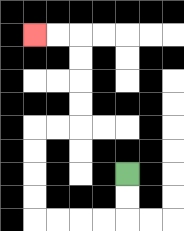{'start': '[5, 7]', 'end': '[1, 1]', 'path_directions': 'D,D,L,L,L,L,U,U,U,U,R,R,U,U,U,U,L,L', 'path_coordinates': '[[5, 7], [5, 8], [5, 9], [4, 9], [3, 9], [2, 9], [1, 9], [1, 8], [1, 7], [1, 6], [1, 5], [2, 5], [3, 5], [3, 4], [3, 3], [3, 2], [3, 1], [2, 1], [1, 1]]'}